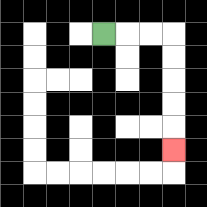{'start': '[4, 1]', 'end': '[7, 6]', 'path_directions': 'R,R,R,D,D,D,D,D', 'path_coordinates': '[[4, 1], [5, 1], [6, 1], [7, 1], [7, 2], [7, 3], [7, 4], [7, 5], [7, 6]]'}